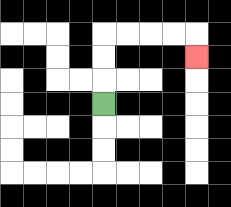{'start': '[4, 4]', 'end': '[8, 2]', 'path_directions': 'U,U,U,R,R,R,R,D', 'path_coordinates': '[[4, 4], [4, 3], [4, 2], [4, 1], [5, 1], [6, 1], [7, 1], [8, 1], [8, 2]]'}